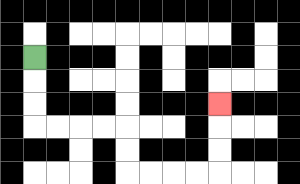{'start': '[1, 2]', 'end': '[9, 4]', 'path_directions': 'D,D,D,R,R,R,R,D,D,R,R,R,R,U,U,U', 'path_coordinates': '[[1, 2], [1, 3], [1, 4], [1, 5], [2, 5], [3, 5], [4, 5], [5, 5], [5, 6], [5, 7], [6, 7], [7, 7], [8, 7], [9, 7], [9, 6], [9, 5], [9, 4]]'}